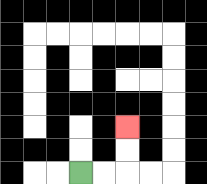{'start': '[3, 7]', 'end': '[5, 5]', 'path_directions': 'R,R,U,U', 'path_coordinates': '[[3, 7], [4, 7], [5, 7], [5, 6], [5, 5]]'}